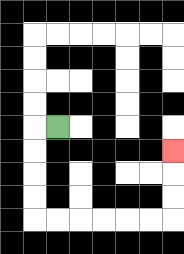{'start': '[2, 5]', 'end': '[7, 6]', 'path_directions': 'L,D,D,D,D,R,R,R,R,R,R,U,U,U', 'path_coordinates': '[[2, 5], [1, 5], [1, 6], [1, 7], [1, 8], [1, 9], [2, 9], [3, 9], [4, 9], [5, 9], [6, 9], [7, 9], [7, 8], [7, 7], [7, 6]]'}